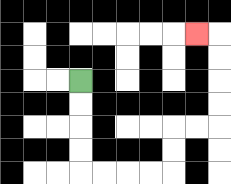{'start': '[3, 3]', 'end': '[8, 1]', 'path_directions': 'D,D,D,D,R,R,R,R,U,U,R,R,U,U,U,U,L', 'path_coordinates': '[[3, 3], [3, 4], [3, 5], [3, 6], [3, 7], [4, 7], [5, 7], [6, 7], [7, 7], [7, 6], [7, 5], [8, 5], [9, 5], [9, 4], [9, 3], [9, 2], [9, 1], [8, 1]]'}